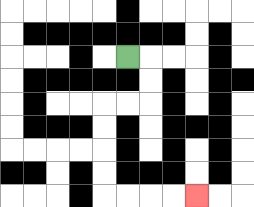{'start': '[5, 2]', 'end': '[8, 8]', 'path_directions': 'R,D,D,L,L,D,D,D,D,R,R,R,R', 'path_coordinates': '[[5, 2], [6, 2], [6, 3], [6, 4], [5, 4], [4, 4], [4, 5], [4, 6], [4, 7], [4, 8], [5, 8], [6, 8], [7, 8], [8, 8]]'}